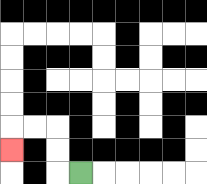{'start': '[3, 7]', 'end': '[0, 6]', 'path_directions': 'L,U,U,L,L,D', 'path_coordinates': '[[3, 7], [2, 7], [2, 6], [2, 5], [1, 5], [0, 5], [0, 6]]'}